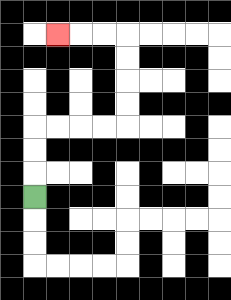{'start': '[1, 8]', 'end': '[2, 1]', 'path_directions': 'U,U,U,R,R,R,R,U,U,U,U,L,L,L', 'path_coordinates': '[[1, 8], [1, 7], [1, 6], [1, 5], [2, 5], [3, 5], [4, 5], [5, 5], [5, 4], [5, 3], [5, 2], [5, 1], [4, 1], [3, 1], [2, 1]]'}